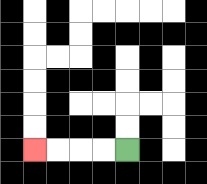{'start': '[5, 6]', 'end': '[1, 6]', 'path_directions': 'L,L,L,L', 'path_coordinates': '[[5, 6], [4, 6], [3, 6], [2, 6], [1, 6]]'}